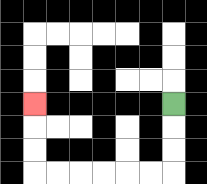{'start': '[7, 4]', 'end': '[1, 4]', 'path_directions': 'D,D,D,L,L,L,L,L,L,U,U,U', 'path_coordinates': '[[7, 4], [7, 5], [7, 6], [7, 7], [6, 7], [5, 7], [4, 7], [3, 7], [2, 7], [1, 7], [1, 6], [1, 5], [1, 4]]'}